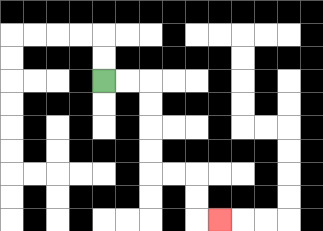{'start': '[4, 3]', 'end': '[9, 9]', 'path_directions': 'R,R,D,D,D,D,R,R,D,D,R', 'path_coordinates': '[[4, 3], [5, 3], [6, 3], [6, 4], [6, 5], [6, 6], [6, 7], [7, 7], [8, 7], [8, 8], [8, 9], [9, 9]]'}